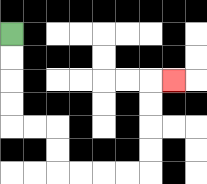{'start': '[0, 1]', 'end': '[7, 3]', 'path_directions': 'D,D,D,D,R,R,D,D,R,R,R,R,U,U,U,U,R', 'path_coordinates': '[[0, 1], [0, 2], [0, 3], [0, 4], [0, 5], [1, 5], [2, 5], [2, 6], [2, 7], [3, 7], [4, 7], [5, 7], [6, 7], [6, 6], [6, 5], [6, 4], [6, 3], [7, 3]]'}